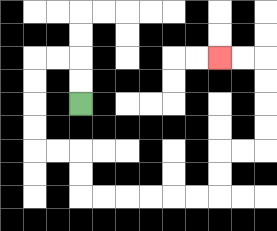{'start': '[3, 4]', 'end': '[9, 2]', 'path_directions': 'U,U,L,L,D,D,D,D,R,R,D,D,R,R,R,R,R,R,U,U,R,R,U,U,U,U,L,L', 'path_coordinates': '[[3, 4], [3, 3], [3, 2], [2, 2], [1, 2], [1, 3], [1, 4], [1, 5], [1, 6], [2, 6], [3, 6], [3, 7], [3, 8], [4, 8], [5, 8], [6, 8], [7, 8], [8, 8], [9, 8], [9, 7], [9, 6], [10, 6], [11, 6], [11, 5], [11, 4], [11, 3], [11, 2], [10, 2], [9, 2]]'}